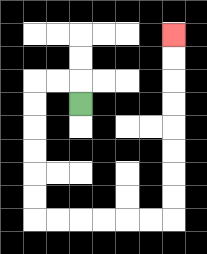{'start': '[3, 4]', 'end': '[7, 1]', 'path_directions': 'U,L,L,D,D,D,D,D,D,R,R,R,R,R,R,U,U,U,U,U,U,U,U', 'path_coordinates': '[[3, 4], [3, 3], [2, 3], [1, 3], [1, 4], [1, 5], [1, 6], [1, 7], [1, 8], [1, 9], [2, 9], [3, 9], [4, 9], [5, 9], [6, 9], [7, 9], [7, 8], [7, 7], [7, 6], [7, 5], [7, 4], [7, 3], [7, 2], [7, 1]]'}